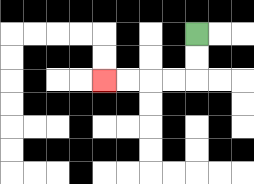{'start': '[8, 1]', 'end': '[4, 3]', 'path_directions': 'D,D,L,L,L,L', 'path_coordinates': '[[8, 1], [8, 2], [8, 3], [7, 3], [6, 3], [5, 3], [4, 3]]'}